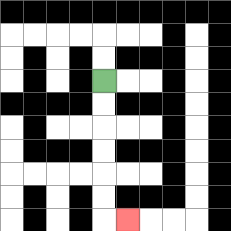{'start': '[4, 3]', 'end': '[5, 9]', 'path_directions': 'D,D,D,D,D,D,R', 'path_coordinates': '[[4, 3], [4, 4], [4, 5], [4, 6], [4, 7], [4, 8], [4, 9], [5, 9]]'}